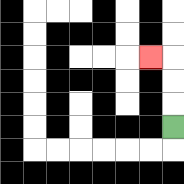{'start': '[7, 5]', 'end': '[6, 2]', 'path_directions': 'U,U,U,L', 'path_coordinates': '[[7, 5], [7, 4], [7, 3], [7, 2], [6, 2]]'}